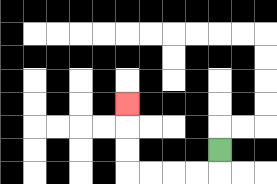{'start': '[9, 6]', 'end': '[5, 4]', 'path_directions': 'D,L,L,L,L,U,U,U', 'path_coordinates': '[[9, 6], [9, 7], [8, 7], [7, 7], [6, 7], [5, 7], [5, 6], [5, 5], [5, 4]]'}